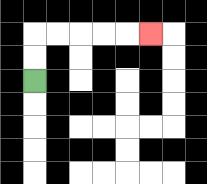{'start': '[1, 3]', 'end': '[6, 1]', 'path_directions': 'U,U,R,R,R,R,R', 'path_coordinates': '[[1, 3], [1, 2], [1, 1], [2, 1], [3, 1], [4, 1], [5, 1], [6, 1]]'}